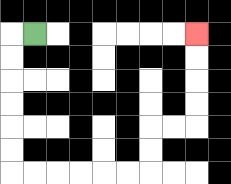{'start': '[1, 1]', 'end': '[8, 1]', 'path_directions': 'L,D,D,D,D,D,D,R,R,R,R,R,R,U,U,R,R,U,U,U,U', 'path_coordinates': '[[1, 1], [0, 1], [0, 2], [0, 3], [0, 4], [0, 5], [0, 6], [0, 7], [1, 7], [2, 7], [3, 7], [4, 7], [5, 7], [6, 7], [6, 6], [6, 5], [7, 5], [8, 5], [8, 4], [8, 3], [8, 2], [8, 1]]'}